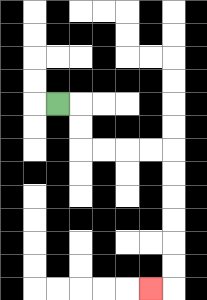{'start': '[2, 4]', 'end': '[6, 12]', 'path_directions': 'R,D,D,R,R,R,R,D,D,D,D,D,D,L', 'path_coordinates': '[[2, 4], [3, 4], [3, 5], [3, 6], [4, 6], [5, 6], [6, 6], [7, 6], [7, 7], [7, 8], [7, 9], [7, 10], [7, 11], [7, 12], [6, 12]]'}